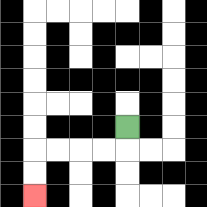{'start': '[5, 5]', 'end': '[1, 8]', 'path_directions': 'D,L,L,L,L,D,D', 'path_coordinates': '[[5, 5], [5, 6], [4, 6], [3, 6], [2, 6], [1, 6], [1, 7], [1, 8]]'}